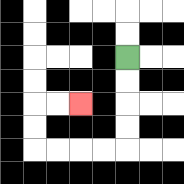{'start': '[5, 2]', 'end': '[3, 4]', 'path_directions': 'D,D,D,D,L,L,L,L,U,U,R,R', 'path_coordinates': '[[5, 2], [5, 3], [5, 4], [5, 5], [5, 6], [4, 6], [3, 6], [2, 6], [1, 6], [1, 5], [1, 4], [2, 4], [3, 4]]'}